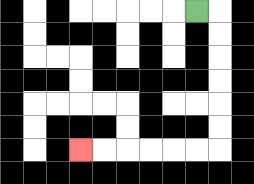{'start': '[8, 0]', 'end': '[3, 6]', 'path_directions': 'R,D,D,D,D,D,D,L,L,L,L,L,L', 'path_coordinates': '[[8, 0], [9, 0], [9, 1], [9, 2], [9, 3], [9, 4], [9, 5], [9, 6], [8, 6], [7, 6], [6, 6], [5, 6], [4, 6], [3, 6]]'}